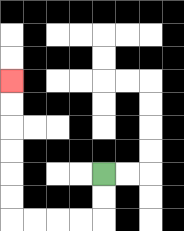{'start': '[4, 7]', 'end': '[0, 3]', 'path_directions': 'D,D,L,L,L,L,U,U,U,U,U,U', 'path_coordinates': '[[4, 7], [4, 8], [4, 9], [3, 9], [2, 9], [1, 9], [0, 9], [0, 8], [0, 7], [0, 6], [0, 5], [0, 4], [0, 3]]'}